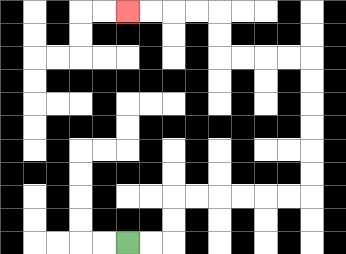{'start': '[5, 10]', 'end': '[5, 0]', 'path_directions': 'R,R,U,U,R,R,R,R,R,R,U,U,U,U,U,U,L,L,L,L,U,U,L,L,L,L', 'path_coordinates': '[[5, 10], [6, 10], [7, 10], [7, 9], [7, 8], [8, 8], [9, 8], [10, 8], [11, 8], [12, 8], [13, 8], [13, 7], [13, 6], [13, 5], [13, 4], [13, 3], [13, 2], [12, 2], [11, 2], [10, 2], [9, 2], [9, 1], [9, 0], [8, 0], [7, 0], [6, 0], [5, 0]]'}